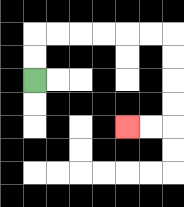{'start': '[1, 3]', 'end': '[5, 5]', 'path_directions': 'U,U,R,R,R,R,R,R,D,D,D,D,L,L', 'path_coordinates': '[[1, 3], [1, 2], [1, 1], [2, 1], [3, 1], [4, 1], [5, 1], [6, 1], [7, 1], [7, 2], [7, 3], [7, 4], [7, 5], [6, 5], [5, 5]]'}